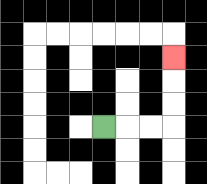{'start': '[4, 5]', 'end': '[7, 2]', 'path_directions': 'R,R,R,U,U,U', 'path_coordinates': '[[4, 5], [5, 5], [6, 5], [7, 5], [7, 4], [7, 3], [7, 2]]'}